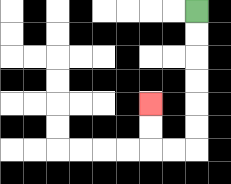{'start': '[8, 0]', 'end': '[6, 4]', 'path_directions': 'D,D,D,D,D,D,L,L,U,U', 'path_coordinates': '[[8, 0], [8, 1], [8, 2], [8, 3], [8, 4], [8, 5], [8, 6], [7, 6], [6, 6], [6, 5], [6, 4]]'}